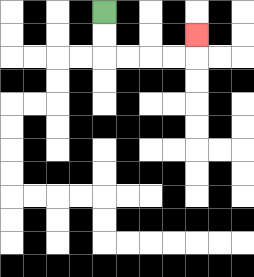{'start': '[4, 0]', 'end': '[8, 1]', 'path_directions': 'D,D,R,R,R,R,U', 'path_coordinates': '[[4, 0], [4, 1], [4, 2], [5, 2], [6, 2], [7, 2], [8, 2], [8, 1]]'}